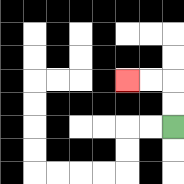{'start': '[7, 5]', 'end': '[5, 3]', 'path_directions': 'U,U,L,L', 'path_coordinates': '[[7, 5], [7, 4], [7, 3], [6, 3], [5, 3]]'}